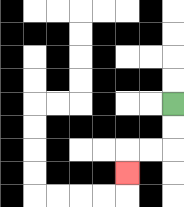{'start': '[7, 4]', 'end': '[5, 7]', 'path_directions': 'D,D,L,L,D', 'path_coordinates': '[[7, 4], [7, 5], [7, 6], [6, 6], [5, 6], [5, 7]]'}